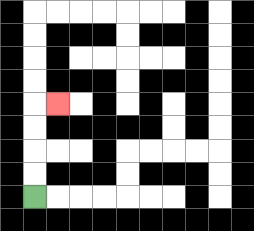{'start': '[1, 8]', 'end': '[2, 4]', 'path_directions': 'U,U,U,U,R', 'path_coordinates': '[[1, 8], [1, 7], [1, 6], [1, 5], [1, 4], [2, 4]]'}